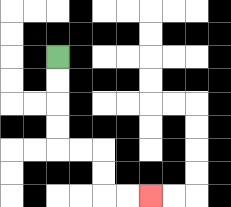{'start': '[2, 2]', 'end': '[6, 8]', 'path_directions': 'D,D,D,D,R,R,D,D,R,R', 'path_coordinates': '[[2, 2], [2, 3], [2, 4], [2, 5], [2, 6], [3, 6], [4, 6], [4, 7], [4, 8], [5, 8], [6, 8]]'}